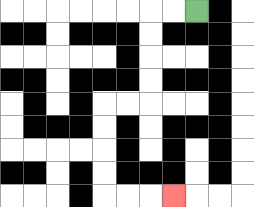{'start': '[8, 0]', 'end': '[7, 8]', 'path_directions': 'L,L,D,D,D,D,L,L,D,D,D,D,R,R,R', 'path_coordinates': '[[8, 0], [7, 0], [6, 0], [6, 1], [6, 2], [6, 3], [6, 4], [5, 4], [4, 4], [4, 5], [4, 6], [4, 7], [4, 8], [5, 8], [6, 8], [7, 8]]'}